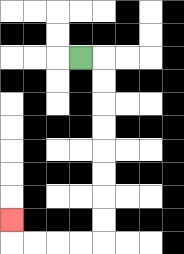{'start': '[3, 2]', 'end': '[0, 9]', 'path_directions': 'R,D,D,D,D,D,D,D,D,L,L,L,L,U', 'path_coordinates': '[[3, 2], [4, 2], [4, 3], [4, 4], [4, 5], [4, 6], [4, 7], [4, 8], [4, 9], [4, 10], [3, 10], [2, 10], [1, 10], [0, 10], [0, 9]]'}